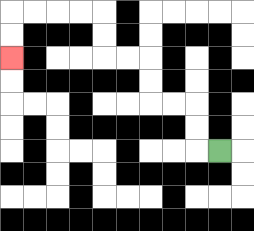{'start': '[9, 6]', 'end': '[0, 2]', 'path_directions': 'L,U,U,L,L,U,U,L,L,U,U,L,L,L,L,D,D', 'path_coordinates': '[[9, 6], [8, 6], [8, 5], [8, 4], [7, 4], [6, 4], [6, 3], [6, 2], [5, 2], [4, 2], [4, 1], [4, 0], [3, 0], [2, 0], [1, 0], [0, 0], [0, 1], [0, 2]]'}